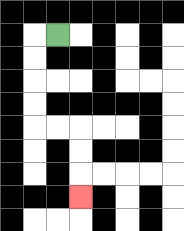{'start': '[2, 1]', 'end': '[3, 8]', 'path_directions': 'L,D,D,D,D,R,R,D,D,D', 'path_coordinates': '[[2, 1], [1, 1], [1, 2], [1, 3], [1, 4], [1, 5], [2, 5], [3, 5], [3, 6], [3, 7], [3, 8]]'}